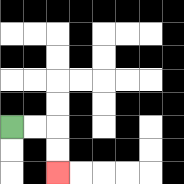{'start': '[0, 5]', 'end': '[2, 7]', 'path_directions': 'R,R,D,D', 'path_coordinates': '[[0, 5], [1, 5], [2, 5], [2, 6], [2, 7]]'}